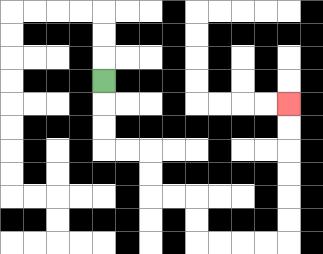{'start': '[4, 3]', 'end': '[12, 4]', 'path_directions': 'D,D,D,R,R,D,D,R,R,D,D,R,R,R,R,U,U,U,U,U,U', 'path_coordinates': '[[4, 3], [4, 4], [4, 5], [4, 6], [5, 6], [6, 6], [6, 7], [6, 8], [7, 8], [8, 8], [8, 9], [8, 10], [9, 10], [10, 10], [11, 10], [12, 10], [12, 9], [12, 8], [12, 7], [12, 6], [12, 5], [12, 4]]'}